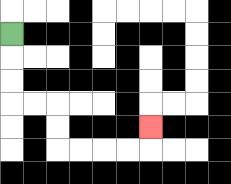{'start': '[0, 1]', 'end': '[6, 5]', 'path_directions': 'D,D,D,R,R,D,D,R,R,R,R,U', 'path_coordinates': '[[0, 1], [0, 2], [0, 3], [0, 4], [1, 4], [2, 4], [2, 5], [2, 6], [3, 6], [4, 6], [5, 6], [6, 6], [6, 5]]'}